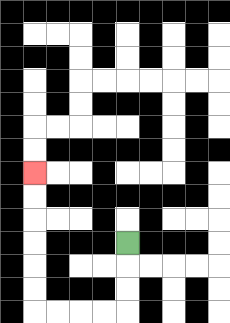{'start': '[5, 10]', 'end': '[1, 7]', 'path_directions': 'D,D,D,L,L,L,L,U,U,U,U,U,U', 'path_coordinates': '[[5, 10], [5, 11], [5, 12], [5, 13], [4, 13], [3, 13], [2, 13], [1, 13], [1, 12], [1, 11], [1, 10], [1, 9], [1, 8], [1, 7]]'}